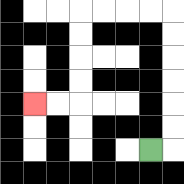{'start': '[6, 6]', 'end': '[1, 4]', 'path_directions': 'R,U,U,U,U,U,U,L,L,L,L,D,D,D,D,L,L', 'path_coordinates': '[[6, 6], [7, 6], [7, 5], [7, 4], [7, 3], [7, 2], [7, 1], [7, 0], [6, 0], [5, 0], [4, 0], [3, 0], [3, 1], [3, 2], [3, 3], [3, 4], [2, 4], [1, 4]]'}